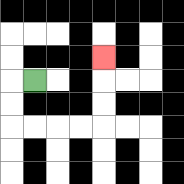{'start': '[1, 3]', 'end': '[4, 2]', 'path_directions': 'L,D,D,R,R,R,R,U,U,U', 'path_coordinates': '[[1, 3], [0, 3], [0, 4], [0, 5], [1, 5], [2, 5], [3, 5], [4, 5], [4, 4], [4, 3], [4, 2]]'}